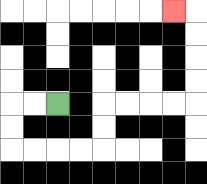{'start': '[2, 4]', 'end': '[7, 0]', 'path_directions': 'L,L,D,D,R,R,R,R,U,U,R,R,R,R,U,U,U,U,L', 'path_coordinates': '[[2, 4], [1, 4], [0, 4], [0, 5], [0, 6], [1, 6], [2, 6], [3, 6], [4, 6], [4, 5], [4, 4], [5, 4], [6, 4], [7, 4], [8, 4], [8, 3], [8, 2], [8, 1], [8, 0], [7, 0]]'}